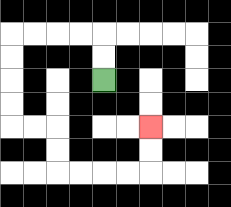{'start': '[4, 3]', 'end': '[6, 5]', 'path_directions': 'U,U,L,L,L,L,D,D,D,D,R,R,D,D,R,R,R,R,U,U', 'path_coordinates': '[[4, 3], [4, 2], [4, 1], [3, 1], [2, 1], [1, 1], [0, 1], [0, 2], [0, 3], [0, 4], [0, 5], [1, 5], [2, 5], [2, 6], [2, 7], [3, 7], [4, 7], [5, 7], [6, 7], [6, 6], [6, 5]]'}